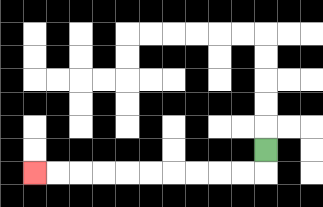{'start': '[11, 6]', 'end': '[1, 7]', 'path_directions': 'D,L,L,L,L,L,L,L,L,L,L', 'path_coordinates': '[[11, 6], [11, 7], [10, 7], [9, 7], [8, 7], [7, 7], [6, 7], [5, 7], [4, 7], [3, 7], [2, 7], [1, 7]]'}